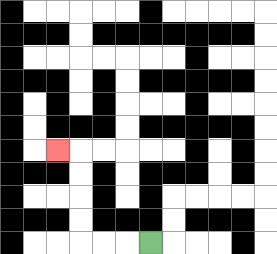{'start': '[6, 10]', 'end': '[2, 6]', 'path_directions': 'L,L,L,U,U,U,U,L', 'path_coordinates': '[[6, 10], [5, 10], [4, 10], [3, 10], [3, 9], [3, 8], [3, 7], [3, 6], [2, 6]]'}